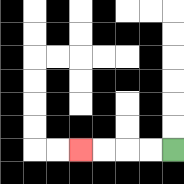{'start': '[7, 6]', 'end': '[3, 6]', 'path_directions': 'L,L,L,L', 'path_coordinates': '[[7, 6], [6, 6], [5, 6], [4, 6], [3, 6]]'}